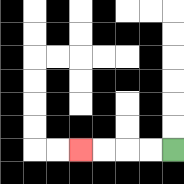{'start': '[7, 6]', 'end': '[3, 6]', 'path_directions': 'L,L,L,L', 'path_coordinates': '[[7, 6], [6, 6], [5, 6], [4, 6], [3, 6]]'}